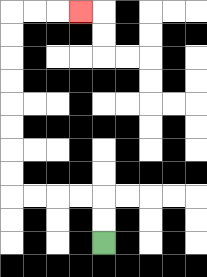{'start': '[4, 10]', 'end': '[3, 0]', 'path_directions': 'U,U,L,L,L,L,U,U,U,U,U,U,U,U,R,R,R', 'path_coordinates': '[[4, 10], [4, 9], [4, 8], [3, 8], [2, 8], [1, 8], [0, 8], [0, 7], [0, 6], [0, 5], [0, 4], [0, 3], [0, 2], [0, 1], [0, 0], [1, 0], [2, 0], [3, 0]]'}